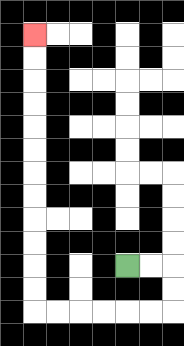{'start': '[5, 11]', 'end': '[1, 1]', 'path_directions': 'R,R,D,D,L,L,L,L,L,L,U,U,U,U,U,U,U,U,U,U,U,U', 'path_coordinates': '[[5, 11], [6, 11], [7, 11], [7, 12], [7, 13], [6, 13], [5, 13], [4, 13], [3, 13], [2, 13], [1, 13], [1, 12], [1, 11], [1, 10], [1, 9], [1, 8], [1, 7], [1, 6], [1, 5], [1, 4], [1, 3], [1, 2], [1, 1]]'}